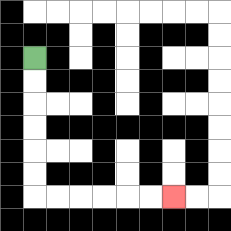{'start': '[1, 2]', 'end': '[7, 8]', 'path_directions': 'D,D,D,D,D,D,R,R,R,R,R,R', 'path_coordinates': '[[1, 2], [1, 3], [1, 4], [1, 5], [1, 6], [1, 7], [1, 8], [2, 8], [3, 8], [4, 8], [5, 8], [6, 8], [7, 8]]'}